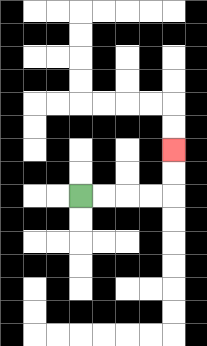{'start': '[3, 8]', 'end': '[7, 6]', 'path_directions': 'R,R,R,R,U,U', 'path_coordinates': '[[3, 8], [4, 8], [5, 8], [6, 8], [7, 8], [7, 7], [7, 6]]'}